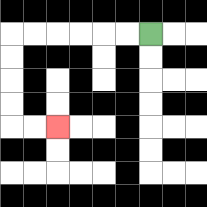{'start': '[6, 1]', 'end': '[2, 5]', 'path_directions': 'L,L,L,L,L,L,D,D,D,D,R,R', 'path_coordinates': '[[6, 1], [5, 1], [4, 1], [3, 1], [2, 1], [1, 1], [0, 1], [0, 2], [0, 3], [0, 4], [0, 5], [1, 5], [2, 5]]'}